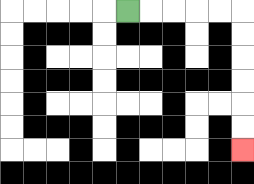{'start': '[5, 0]', 'end': '[10, 6]', 'path_directions': 'R,R,R,R,R,D,D,D,D,D,D', 'path_coordinates': '[[5, 0], [6, 0], [7, 0], [8, 0], [9, 0], [10, 0], [10, 1], [10, 2], [10, 3], [10, 4], [10, 5], [10, 6]]'}